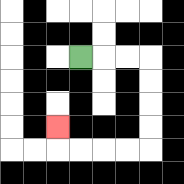{'start': '[3, 2]', 'end': '[2, 5]', 'path_directions': 'R,R,R,D,D,D,D,L,L,L,L,U', 'path_coordinates': '[[3, 2], [4, 2], [5, 2], [6, 2], [6, 3], [6, 4], [6, 5], [6, 6], [5, 6], [4, 6], [3, 6], [2, 6], [2, 5]]'}